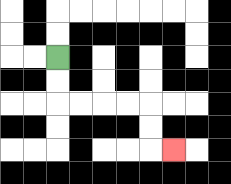{'start': '[2, 2]', 'end': '[7, 6]', 'path_directions': 'D,D,R,R,R,R,D,D,R', 'path_coordinates': '[[2, 2], [2, 3], [2, 4], [3, 4], [4, 4], [5, 4], [6, 4], [6, 5], [6, 6], [7, 6]]'}